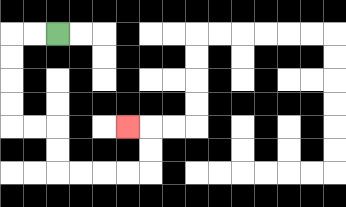{'start': '[2, 1]', 'end': '[5, 5]', 'path_directions': 'L,L,D,D,D,D,R,R,D,D,R,R,R,R,U,U,L', 'path_coordinates': '[[2, 1], [1, 1], [0, 1], [0, 2], [0, 3], [0, 4], [0, 5], [1, 5], [2, 5], [2, 6], [2, 7], [3, 7], [4, 7], [5, 7], [6, 7], [6, 6], [6, 5], [5, 5]]'}